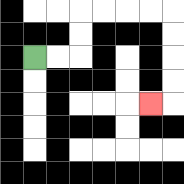{'start': '[1, 2]', 'end': '[6, 4]', 'path_directions': 'R,R,U,U,R,R,R,R,D,D,D,D,L', 'path_coordinates': '[[1, 2], [2, 2], [3, 2], [3, 1], [3, 0], [4, 0], [5, 0], [6, 0], [7, 0], [7, 1], [7, 2], [7, 3], [7, 4], [6, 4]]'}